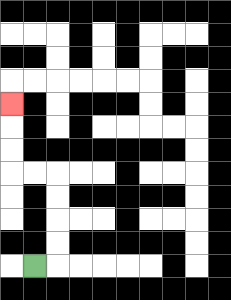{'start': '[1, 11]', 'end': '[0, 4]', 'path_directions': 'R,U,U,U,U,L,L,U,U,U', 'path_coordinates': '[[1, 11], [2, 11], [2, 10], [2, 9], [2, 8], [2, 7], [1, 7], [0, 7], [0, 6], [0, 5], [0, 4]]'}